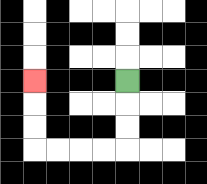{'start': '[5, 3]', 'end': '[1, 3]', 'path_directions': 'D,D,D,L,L,L,L,U,U,U', 'path_coordinates': '[[5, 3], [5, 4], [5, 5], [5, 6], [4, 6], [3, 6], [2, 6], [1, 6], [1, 5], [1, 4], [1, 3]]'}